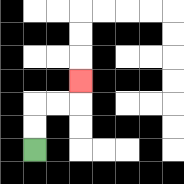{'start': '[1, 6]', 'end': '[3, 3]', 'path_directions': 'U,U,R,R,U', 'path_coordinates': '[[1, 6], [1, 5], [1, 4], [2, 4], [3, 4], [3, 3]]'}